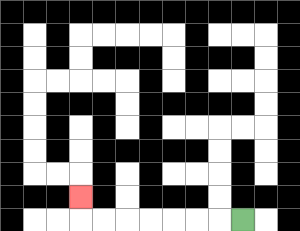{'start': '[10, 9]', 'end': '[3, 8]', 'path_directions': 'L,L,L,L,L,L,L,U', 'path_coordinates': '[[10, 9], [9, 9], [8, 9], [7, 9], [6, 9], [5, 9], [4, 9], [3, 9], [3, 8]]'}